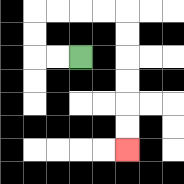{'start': '[3, 2]', 'end': '[5, 6]', 'path_directions': 'L,L,U,U,R,R,R,R,D,D,D,D,D,D', 'path_coordinates': '[[3, 2], [2, 2], [1, 2], [1, 1], [1, 0], [2, 0], [3, 0], [4, 0], [5, 0], [5, 1], [5, 2], [5, 3], [5, 4], [5, 5], [5, 6]]'}